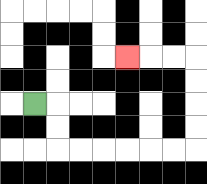{'start': '[1, 4]', 'end': '[5, 2]', 'path_directions': 'R,D,D,R,R,R,R,R,R,U,U,U,U,L,L,L', 'path_coordinates': '[[1, 4], [2, 4], [2, 5], [2, 6], [3, 6], [4, 6], [5, 6], [6, 6], [7, 6], [8, 6], [8, 5], [8, 4], [8, 3], [8, 2], [7, 2], [6, 2], [5, 2]]'}